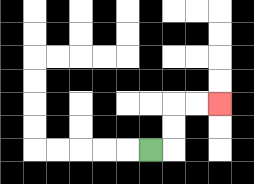{'start': '[6, 6]', 'end': '[9, 4]', 'path_directions': 'R,U,U,R,R', 'path_coordinates': '[[6, 6], [7, 6], [7, 5], [7, 4], [8, 4], [9, 4]]'}